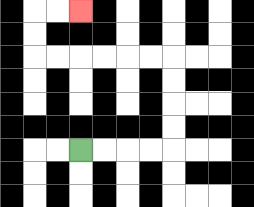{'start': '[3, 6]', 'end': '[3, 0]', 'path_directions': 'R,R,R,R,U,U,U,U,L,L,L,L,L,L,U,U,R,R', 'path_coordinates': '[[3, 6], [4, 6], [5, 6], [6, 6], [7, 6], [7, 5], [7, 4], [7, 3], [7, 2], [6, 2], [5, 2], [4, 2], [3, 2], [2, 2], [1, 2], [1, 1], [1, 0], [2, 0], [3, 0]]'}